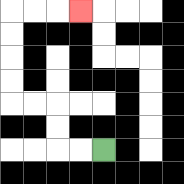{'start': '[4, 6]', 'end': '[3, 0]', 'path_directions': 'L,L,U,U,L,L,U,U,U,U,R,R,R', 'path_coordinates': '[[4, 6], [3, 6], [2, 6], [2, 5], [2, 4], [1, 4], [0, 4], [0, 3], [0, 2], [0, 1], [0, 0], [1, 0], [2, 0], [3, 0]]'}